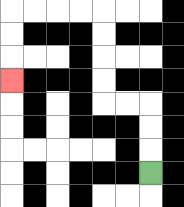{'start': '[6, 7]', 'end': '[0, 3]', 'path_directions': 'U,U,U,L,L,U,U,U,U,L,L,L,L,D,D,D', 'path_coordinates': '[[6, 7], [6, 6], [6, 5], [6, 4], [5, 4], [4, 4], [4, 3], [4, 2], [4, 1], [4, 0], [3, 0], [2, 0], [1, 0], [0, 0], [0, 1], [0, 2], [0, 3]]'}